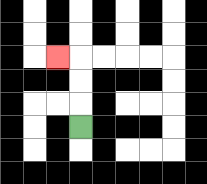{'start': '[3, 5]', 'end': '[2, 2]', 'path_directions': 'U,U,U,L', 'path_coordinates': '[[3, 5], [3, 4], [3, 3], [3, 2], [2, 2]]'}